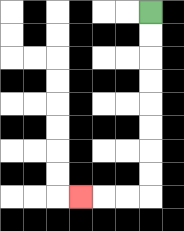{'start': '[6, 0]', 'end': '[3, 8]', 'path_directions': 'D,D,D,D,D,D,D,D,L,L,L', 'path_coordinates': '[[6, 0], [6, 1], [6, 2], [6, 3], [6, 4], [6, 5], [6, 6], [6, 7], [6, 8], [5, 8], [4, 8], [3, 8]]'}